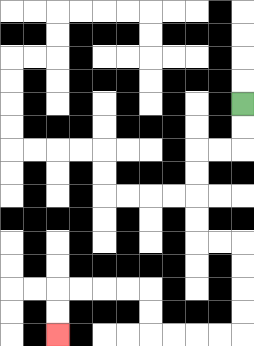{'start': '[10, 4]', 'end': '[2, 14]', 'path_directions': 'D,D,L,L,D,D,D,D,R,R,D,D,D,D,L,L,L,L,U,U,L,L,L,L,D,D', 'path_coordinates': '[[10, 4], [10, 5], [10, 6], [9, 6], [8, 6], [8, 7], [8, 8], [8, 9], [8, 10], [9, 10], [10, 10], [10, 11], [10, 12], [10, 13], [10, 14], [9, 14], [8, 14], [7, 14], [6, 14], [6, 13], [6, 12], [5, 12], [4, 12], [3, 12], [2, 12], [2, 13], [2, 14]]'}